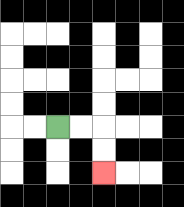{'start': '[2, 5]', 'end': '[4, 7]', 'path_directions': 'R,R,D,D', 'path_coordinates': '[[2, 5], [3, 5], [4, 5], [4, 6], [4, 7]]'}